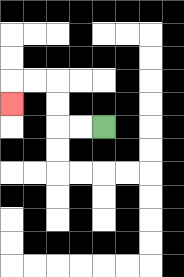{'start': '[4, 5]', 'end': '[0, 4]', 'path_directions': 'L,L,U,U,L,L,D', 'path_coordinates': '[[4, 5], [3, 5], [2, 5], [2, 4], [2, 3], [1, 3], [0, 3], [0, 4]]'}